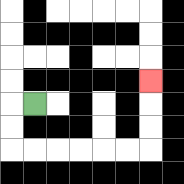{'start': '[1, 4]', 'end': '[6, 3]', 'path_directions': 'L,D,D,R,R,R,R,R,R,U,U,U', 'path_coordinates': '[[1, 4], [0, 4], [0, 5], [0, 6], [1, 6], [2, 6], [3, 6], [4, 6], [5, 6], [6, 6], [6, 5], [6, 4], [6, 3]]'}